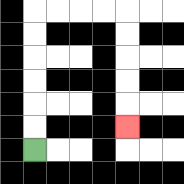{'start': '[1, 6]', 'end': '[5, 5]', 'path_directions': 'U,U,U,U,U,U,R,R,R,R,D,D,D,D,D', 'path_coordinates': '[[1, 6], [1, 5], [1, 4], [1, 3], [1, 2], [1, 1], [1, 0], [2, 0], [3, 0], [4, 0], [5, 0], [5, 1], [5, 2], [5, 3], [5, 4], [5, 5]]'}